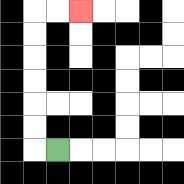{'start': '[2, 6]', 'end': '[3, 0]', 'path_directions': 'L,U,U,U,U,U,U,R,R', 'path_coordinates': '[[2, 6], [1, 6], [1, 5], [1, 4], [1, 3], [1, 2], [1, 1], [1, 0], [2, 0], [3, 0]]'}